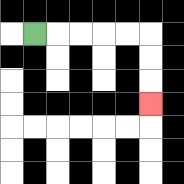{'start': '[1, 1]', 'end': '[6, 4]', 'path_directions': 'R,R,R,R,R,D,D,D', 'path_coordinates': '[[1, 1], [2, 1], [3, 1], [4, 1], [5, 1], [6, 1], [6, 2], [6, 3], [6, 4]]'}